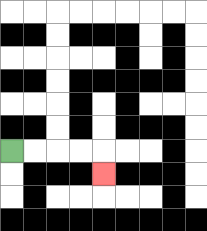{'start': '[0, 6]', 'end': '[4, 7]', 'path_directions': 'R,R,R,R,D', 'path_coordinates': '[[0, 6], [1, 6], [2, 6], [3, 6], [4, 6], [4, 7]]'}